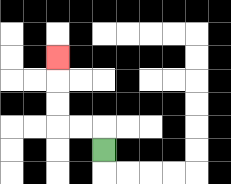{'start': '[4, 6]', 'end': '[2, 2]', 'path_directions': 'U,L,L,U,U,U', 'path_coordinates': '[[4, 6], [4, 5], [3, 5], [2, 5], [2, 4], [2, 3], [2, 2]]'}